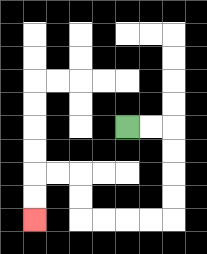{'start': '[5, 5]', 'end': '[1, 9]', 'path_directions': 'R,R,D,D,D,D,L,L,L,L,U,U,L,L,D,D', 'path_coordinates': '[[5, 5], [6, 5], [7, 5], [7, 6], [7, 7], [7, 8], [7, 9], [6, 9], [5, 9], [4, 9], [3, 9], [3, 8], [3, 7], [2, 7], [1, 7], [1, 8], [1, 9]]'}